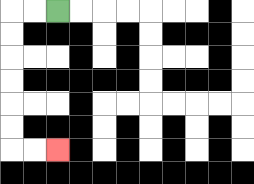{'start': '[2, 0]', 'end': '[2, 6]', 'path_directions': 'L,L,D,D,D,D,D,D,R,R', 'path_coordinates': '[[2, 0], [1, 0], [0, 0], [0, 1], [0, 2], [0, 3], [0, 4], [0, 5], [0, 6], [1, 6], [2, 6]]'}